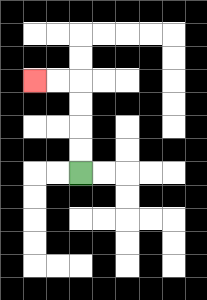{'start': '[3, 7]', 'end': '[1, 3]', 'path_directions': 'U,U,U,U,L,L', 'path_coordinates': '[[3, 7], [3, 6], [3, 5], [3, 4], [3, 3], [2, 3], [1, 3]]'}